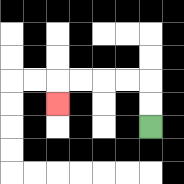{'start': '[6, 5]', 'end': '[2, 4]', 'path_directions': 'U,U,L,L,L,L,D', 'path_coordinates': '[[6, 5], [6, 4], [6, 3], [5, 3], [4, 3], [3, 3], [2, 3], [2, 4]]'}